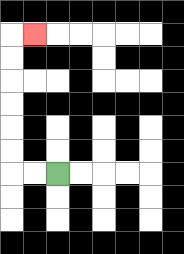{'start': '[2, 7]', 'end': '[1, 1]', 'path_directions': 'L,L,U,U,U,U,U,U,R', 'path_coordinates': '[[2, 7], [1, 7], [0, 7], [0, 6], [0, 5], [0, 4], [0, 3], [0, 2], [0, 1], [1, 1]]'}